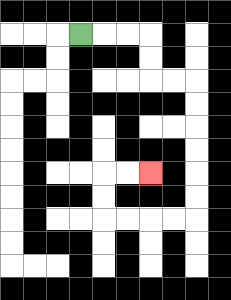{'start': '[3, 1]', 'end': '[6, 7]', 'path_directions': 'R,R,R,D,D,R,R,D,D,D,D,D,D,L,L,L,L,U,U,R,R', 'path_coordinates': '[[3, 1], [4, 1], [5, 1], [6, 1], [6, 2], [6, 3], [7, 3], [8, 3], [8, 4], [8, 5], [8, 6], [8, 7], [8, 8], [8, 9], [7, 9], [6, 9], [5, 9], [4, 9], [4, 8], [4, 7], [5, 7], [6, 7]]'}